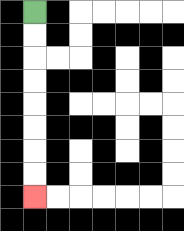{'start': '[1, 0]', 'end': '[1, 8]', 'path_directions': 'D,D,D,D,D,D,D,D', 'path_coordinates': '[[1, 0], [1, 1], [1, 2], [1, 3], [1, 4], [1, 5], [1, 6], [1, 7], [1, 8]]'}